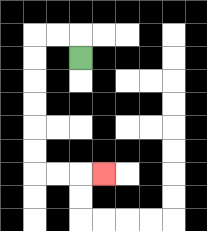{'start': '[3, 2]', 'end': '[4, 7]', 'path_directions': 'U,L,L,D,D,D,D,D,D,R,R,R', 'path_coordinates': '[[3, 2], [3, 1], [2, 1], [1, 1], [1, 2], [1, 3], [1, 4], [1, 5], [1, 6], [1, 7], [2, 7], [3, 7], [4, 7]]'}